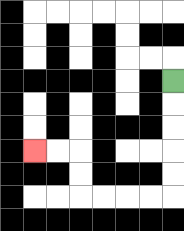{'start': '[7, 3]', 'end': '[1, 6]', 'path_directions': 'D,D,D,D,D,L,L,L,L,U,U,L,L', 'path_coordinates': '[[7, 3], [7, 4], [7, 5], [7, 6], [7, 7], [7, 8], [6, 8], [5, 8], [4, 8], [3, 8], [3, 7], [3, 6], [2, 6], [1, 6]]'}